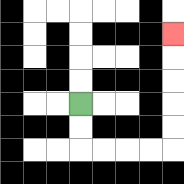{'start': '[3, 4]', 'end': '[7, 1]', 'path_directions': 'D,D,R,R,R,R,U,U,U,U,U', 'path_coordinates': '[[3, 4], [3, 5], [3, 6], [4, 6], [5, 6], [6, 6], [7, 6], [7, 5], [7, 4], [7, 3], [7, 2], [7, 1]]'}